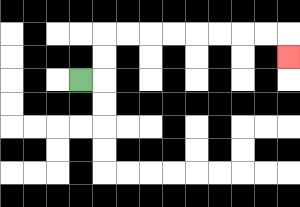{'start': '[3, 3]', 'end': '[12, 2]', 'path_directions': 'R,U,U,R,R,R,R,R,R,R,R,D', 'path_coordinates': '[[3, 3], [4, 3], [4, 2], [4, 1], [5, 1], [6, 1], [7, 1], [8, 1], [9, 1], [10, 1], [11, 1], [12, 1], [12, 2]]'}